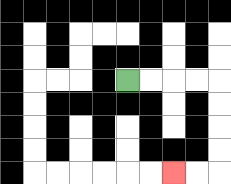{'start': '[5, 3]', 'end': '[7, 7]', 'path_directions': 'R,R,R,R,D,D,D,D,L,L', 'path_coordinates': '[[5, 3], [6, 3], [7, 3], [8, 3], [9, 3], [9, 4], [9, 5], [9, 6], [9, 7], [8, 7], [7, 7]]'}